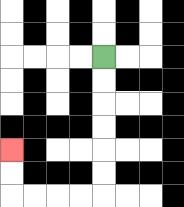{'start': '[4, 2]', 'end': '[0, 6]', 'path_directions': 'D,D,D,D,D,D,L,L,L,L,U,U', 'path_coordinates': '[[4, 2], [4, 3], [4, 4], [4, 5], [4, 6], [4, 7], [4, 8], [3, 8], [2, 8], [1, 8], [0, 8], [0, 7], [0, 6]]'}